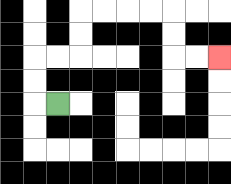{'start': '[2, 4]', 'end': '[9, 2]', 'path_directions': 'L,U,U,R,R,U,U,R,R,R,R,D,D,R,R', 'path_coordinates': '[[2, 4], [1, 4], [1, 3], [1, 2], [2, 2], [3, 2], [3, 1], [3, 0], [4, 0], [5, 0], [6, 0], [7, 0], [7, 1], [7, 2], [8, 2], [9, 2]]'}